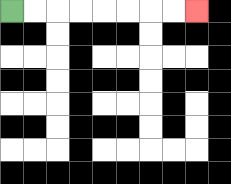{'start': '[0, 0]', 'end': '[8, 0]', 'path_directions': 'R,R,R,R,R,R,R,R', 'path_coordinates': '[[0, 0], [1, 0], [2, 0], [3, 0], [4, 0], [5, 0], [6, 0], [7, 0], [8, 0]]'}